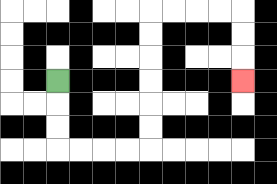{'start': '[2, 3]', 'end': '[10, 3]', 'path_directions': 'D,D,D,R,R,R,R,U,U,U,U,U,U,R,R,R,R,D,D,D', 'path_coordinates': '[[2, 3], [2, 4], [2, 5], [2, 6], [3, 6], [4, 6], [5, 6], [6, 6], [6, 5], [6, 4], [6, 3], [6, 2], [6, 1], [6, 0], [7, 0], [8, 0], [9, 0], [10, 0], [10, 1], [10, 2], [10, 3]]'}